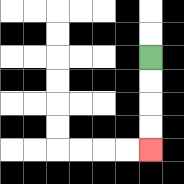{'start': '[6, 2]', 'end': '[6, 6]', 'path_directions': 'D,D,D,D', 'path_coordinates': '[[6, 2], [6, 3], [6, 4], [6, 5], [6, 6]]'}